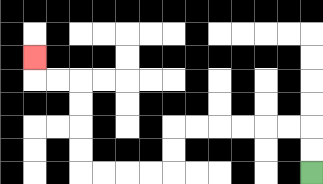{'start': '[13, 7]', 'end': '[1, 2]', 'path_directions': 'U,U,L,L,L,L,L,L,D,D,L,L,L,L,U,U,U,U,L,L,U', 'path_coordinates': '[[13, 7], [13, 6], [13, 5], [12, 5], [11, 5], [10, 5], [9, 5], [8, 5], [7, 5], [7, 6], [7, 7], [6, 7], [5, 7], [4, 7], [3, 7], [3, 6], [3, 5], [3, 4], [3, 3], [2, 3], [1, 3], [1, 2]]'}